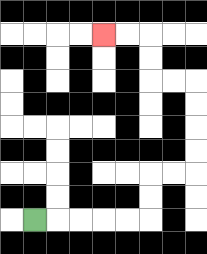{'start': '[1, 9]', 'end': '[4, 1]', 'path_directions': 'R,R,R,R,R,U,U,R,R,U,U,U,U,L,L,U,U,L,L', 'path_coordinates': '[[1, 9], [2, 9], [3, 9], [4, 9], [5, 9], [6, 9], [6, 8], [6, 7], [7, 7], [8, 7], [8, 6], [8, 5], [8, 4], [8, 3], [7, 3], [6, 3], [6, 2], [6, 1], [5, 1], [4, 1]]'}